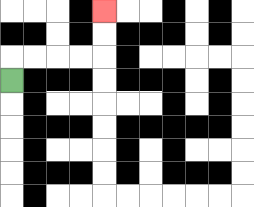{'start': '[0, 3]', 'end': '[4, 0]', 'path_directions': 'U,R,R,R,R,U,U', 'path_coordinates': '[[0, 3], [0, 2], [1, 2], [2, 2], [3, 2], [4, 2], [4, 1], [4, 0]]'}